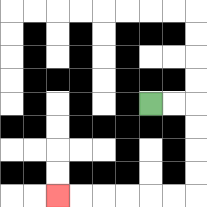{'start': '[6, 4]', 'end': '[2, 8]', 'path_directions': 'R,R,D,D,D,D,L,L,L,L,L,L', 'path_coordinates': '[[6, 4], [7, 4], [8, 4], [8, 5], [8, 6], [8, 7], [8, 8], [7, 8], [6, 8], [5, 8], [4, 8], [3, 8], [2, 8]]'}